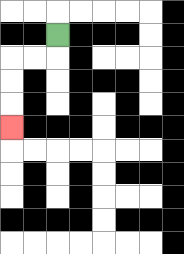{'start': '[2, 1]', 'end': '[0, 5]', 'path_directions': 'D,L,L,D,D,D', 'path_coordinates': '[[2, 1], [2, 2], [1, 2], [0, 2], [0, 3], [0, 4], [0, 5]]'}